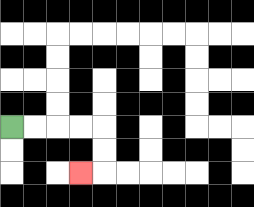{'start': '[0, 5]', 'end': '[3, 7]', 'path_directions': 'R,R,R,R,D,D,L', 'path_coordinates': '[[0, 5], [1, 5], [2, 5], [3, 5], [4, 5], [4, 6], [4, 7], [3, 7]]'}